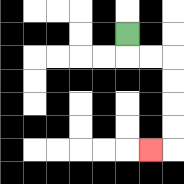{'start': '[5, 1]', 'end': '[6, 6]', 'path_directions': 'D,R,R,D,D,D,D,L', 'path_coordinates': '[[5, 1], [5, 2], [6, 2], [7, 2], [7, 3], [7, 4], [7, 5], [7, 6], [6, 6]]'}